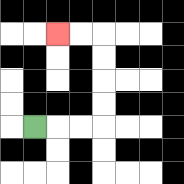{'start': '[1, 5]', 'end': '[2, 1]', 'path_directions': 'R,R,R,U,U,U,U,L,L', 'path_coordinates': '[[1, 5], [2, 5], [3, 5], [4, 5], [4, 4], [4, 3], [4, 2], [4, 1], [3, 1], [2, 1]]'}